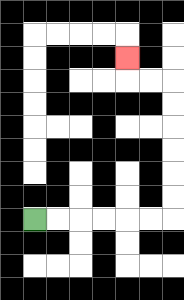{'start': '[1, 9]', 'end': '[5, 2]', 'path_directions': 'R,R,R,R,R,R,U,U,U,U,U,U,L,L,U', 'path_coordinates': '[[1, 9], [2, 9], [3, 9], [4, 9], [5, 9], [6, 9], [7, 9], [7, 8], [7, 7], [7, 6], [7, 5], [7, 4], [7, 3], [6, 3], [5, 3], [5, 2]]'}